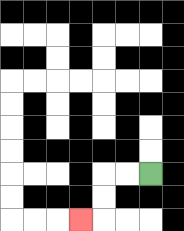{'start': '[6, 7]', 'end': '[3, 9]', 'path_directions': 'L,L,D,D,L', 'path_coordinates': '[[6, 7], [5, 7], [4, 7], [4, 8], [4, 9], [3, 9]]'}